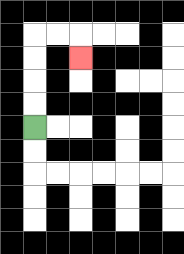{'start': '[1, 5]', 'end': '[3, 2]', 'path_directions': 'U,U,U,U,R,R,D', 'path_coordinates': '[[1, 5], [1, 4], [1, 3], [1, 2], [1, 1], [2, 1], [3, 1], [3, 2]]'}